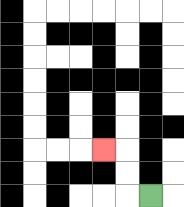{'start': '[6, 8]', 'end': '[4, 6]', 'path_directions': 'L,U,U,L', 'path_coordinates': '[[6, 8], [5, 8], [5, 7], [5, 6], [4, 6]]'}